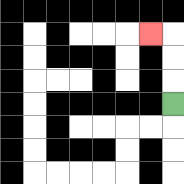{'start': '[7, 4]', 'end': '[6, 1]', 'path_directions': 'U,U,U,L', 'path_coordinates': '[[7, 4], [7, 3], [7, 2], [7, 1], [6, 1]]'}